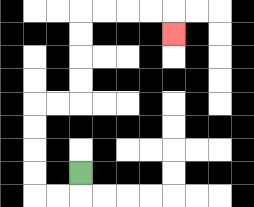{'start': '[3, 7]', 'end': '[7, 1]', 'path_directions': 'D,L,L,U,U,U,U,R,R,U,U,U,U,R,R,R,R,D', 'path_coordinates': '[[3, 7], [3, 8], [2, 8], [1, 8], [1, 7], [1, 6], [1, 5], [1, 4], [2, 4], [3, 4], [3, 3], [3, 2], [3, 1], [3, 0], [4, 0], [5, 0], [6, 0], [7, 0], [7, 1]]'}